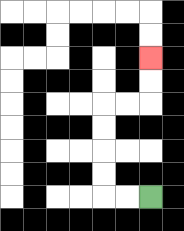{'start': '[6, 8]', 'end': '[6, 2]', 'path_directions': 'L,L,U,U,U,U,R,R,U,U', 'path_coordinates': '[[6, 8], [5, 8], [4, 8], [4, 7], [4, 6], [4, 5], [4, 4], [5, 4], [6, 4], [6, 3], [6, 2]]'}